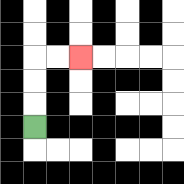{'start': '[1, 5]', 'end': '[3, 2]', 'path_directions': 'U,U,U,R,R', 'path_coordinates': '[[1, 5], [1, 4], [1, 3], [1, 2], [2, 2], [3, 2]]'}